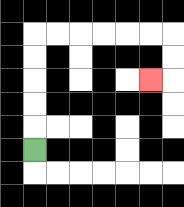{'start': '[1, 6]', 'end': '[6, 3]', 'path_directions': 'U,U,U,U,U,R,R,R,R,R,R,D,D,L', 'path_coordinates': '[[1, 6], [1, 5], [1, 4], [1, 3], [1, 2], [1, 1], [2, 1], [3, 1], [4, 1], [5, 1], [6, 1], [7, 1], [7, 2], [7, 3], [6, 3]]'}